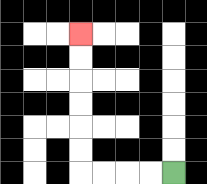{'start': '[7, 7]', 'end': '[3, 1]', 'path_directions': 'L,L,L,L,U,U,U,U,U,U', 'path_coordinates': '[[7, 7], [6, 7], [5, 7], [4, 7], [3, 7], [3, 6], [3, 5], [3, 4], [3, 3], [3, 2], [3, 1]]'}